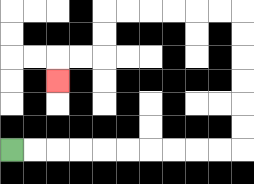{'start': '[0, 6]', 'end': '[2, 3]', 'path_directions': 'R,R,R,R,R,R,R,R,R,R,U,U,U,U,U,U,L,L,L,L,L,L,D,D,L,L,D', 'path_coordinates': '[[0, 6], [1, 6], [2, 6], [3, 6], [4, 6], [5, 6], [6, 6], [7, 6], [8, 6], [9, 6], [10, 6], [10, 5], [10, 4], [10, 3], [10, 2], [10, 1], [10, 0], [9, 0], [8, 0], [7, 0], [6, 0], [5, 0], [4, 0], [4, 1], [4, 2], [3, 2], [2, 2], [2, 3]]'}